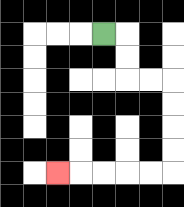{'start': '[4, 1]', 'end': '[2, 7]', 'path_directions': 'R,D,D,R,R,D,D,D,D,L,L,L,L,L', 'path_coordinates': '[[4, 1], [5, 1], [5, 2], [5, 3], [6, 3], [7, 3], [7, 4], [7, 5], [7, 6], [7, 7], [6, 7], [5, 7], [4, 7], [3, 7], [2, 7]]'}